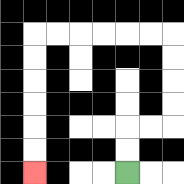{'start': '[5, 7]', 'end': '[1, 7]', 'path_directions': 'U,U,R,R,U,U,U,U,L,L,L,L,L,L,D,D,D,D,D,D', 'path_coordinates': '[[5, 7], [5, 6], [5, 5], [6, 5], [7, 5], [7, 4], [7, 3], [7, 2], [7, 1], [6, 1], [5, 1], [4, 1], [3, 1], [2, 1], [1, 1], [1, 2], [1, 3], [1, 4], [1, 5], [1, 6], [1, 7]]'}